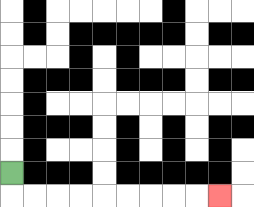{'start': '[0, 7]', 'end': '[9, 8]', 'path_directions': 'D,R,R,R,R,R,R,R,R,R', 'path_coordinates': '[[0, 7], [0, 8], [1, 8], [2, 8], [3, 8], [4, 8], [5, 8], [6, 8], [7, 8], [8, 8], [9, 8]]'}